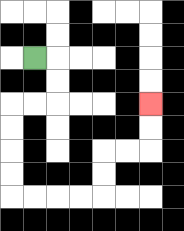{'start': '[1, 2]', 'end': '[6, 4]', 'path_directions': 'R,D,D,L,L,D,D,D,D,R,R,R,R,U,U,R,R,U,U', 'path_coordinates': '[[1, 2], [2, 2], [2, 3], [2, 4], [1, 4], [0, 4], [0, 5], [0, 6], [0, 7], [0, 8], [1, 8], [2, 8], [3, 8], [4, 8], [4, 7], [4, 6], [5, 6], [6, 6], [6, 5], [6, 4]]'}